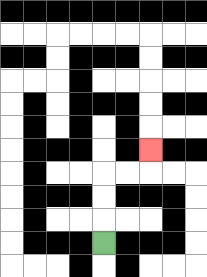{'start': '[4, 10]', 'end': '[6, 6]', 'path_directions': 'U,U,U,R,R,U', 'path_coordinates': '[[4, 10], [4, 9], [4, 8], [4, 7], [5, 7], [6, 7], [6, 6]]'}